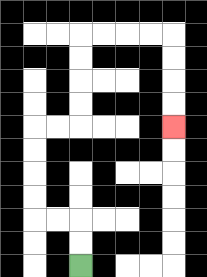{'start': '[3, 11]', 'end': '[7, 5]', 'path_directions': 'U,U,L,L,U,U,U,U,R,R,U,U,U,U,R,R,R,R,D,D,D,D', 'path_coordinates': '[[3, 11], [3, 10], [3, 9], [2, 9], [1, 9], [1, 8], [1, 7], [1, 6], [1, 5], [2, 5], [3, 5], [3, 4], [3, 3], [3, 2], [3, 1], [4, 1], [5, 1], [6, 1], [7, 1], [7, 2], [7, 3], [7, 4], [7, 5]]'}